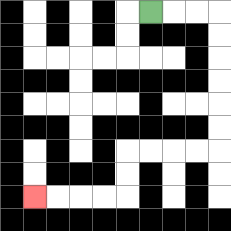{'start': '[6, 0]', 'end': '[1, 8]', 'path_directions': 'R,R,R,D,D,D,D,D,D,L,L,L,L,D,D,L,L,L,L', 'path_coordinates': '[[6, 0], [7, 0], [8, 0], [9, 0], [9, 1], [9, 2], [9, 3], [9, 4], [9, 5], [9, 6], [8, 6], [7, 6], [6, 6], [5, 6], [5, 7], [5, 8], [4, 8], [3, 8], [2, 8], [1, 8]]'}